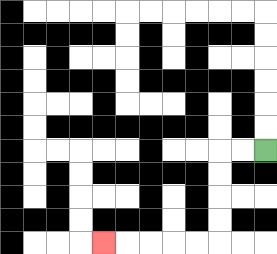{'start': '[11, 6]', 'end': '[4, 10]', 'path_directions': 'L,L,D,D,D,D,L,L,L,L,L', 'path_coordinates': '[[11, 6], [10, 6], [9, 6], [9, 7], [9, 8], [9, 9], [9, 10], [8, 10], [7, 10], [6, 10], [5, 10], [4, 10]]'}